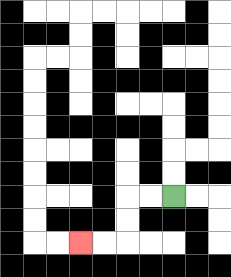{'start': '[7, 8]', 'end': '[3, 10]', 'path_directions': 'L,L,D,D,L,L', 'path_coordinates': '[[7, 8], [6, 8], [5, 8], [5, 9], [5, 10], [4, 10], [3, 10]]'}